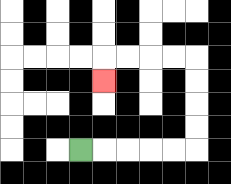{'start': '[3, 6]', 'end': '[4, 3]', 'path_directions': 'R,R,R,R,R,U,U,U,U,L,L,L,L,D', 'path_coordinates': '[[3, 6], [4, 6], [5, 6], [6, 6], [7, 6], [8, 6], [8, 5], [8, 4], [8, 3], [8, 2], [7, 2], [6, 2], [5, 2], [4, 2], [4, 3]]'}